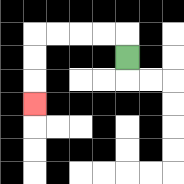{'start': '[5, 2]', 'end': '[1, 4]', 'path_directions': 'U,L,L,L,L,D,D,D', 'path_coordinates': '[[5, 2], [5, 1], [4, 1], [3, 1], [2, 1], [1, 1], [1, 2], [1, 3], [1, 4]]'}